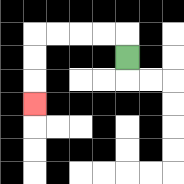{'start': '[5, 2]', 'end': '[1, 4]', 'path_directions': 'U,L,L,L,L,D,D,D', 'path_coordinates': '[[5, 2], [5, 1], [4, 1], [3, 1], [2, 1], [1, 1], [1, 2], [1, 3], [1, 4]]'}